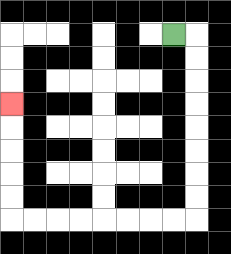{'start': '[7, 1]', 'end': '[0, 4]', 'path_directions': 'R,D,D,D,D,D,D,D,D,L,L,L,L,L,L,L,L,U,U,U,U,U', 'path_coordinates': '[[7, 1], [8, 1], [8, 2], [8, 3], [8, 4], [8, 5], [8, 6], [8, 7], [8, 8], [8, 9], [7, 9], [6, 9], [5, 9], [4, 9], [3, 9], [2, 9], [1, 9], [0, 9], [0, 8], [0, 7], [0, 6], [0, 5], [0, 4]]'}